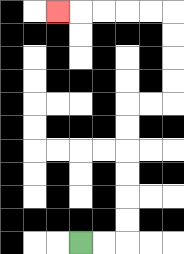{'start': '[3, 10]', 'end': '[2, 0]', 'path_directions': 'R,R,U,U,U,U,U,U,R,R,U,U,U,U,L,L,L,L,L', 'path_coordinates': '[[3, 10], [4, 10], [5, 10], [5, 9], [5, 8], [5, 7], [5, 6], [5, 5], [5, 4], [6, 4], [7, 4], [7, 3], [7, 2], [7, 1], [7, 0], [6, 0], [5, 0], [4, 0], [3, 0], [2, 0]]'}